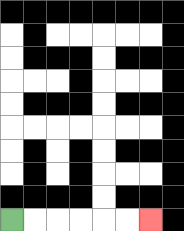{'start': '[0, 9]', 'end': '[6, 9]', 'path_directions': 'R,R,R,R,R,R', 'path_coordinates': '[[0, 9], [1, 9], [2, 9], [3, 9], [4, 9], [5, 9], [6, 9]]'}